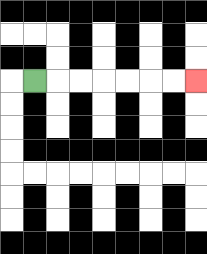{'start': '[1, 3]', 'end': '[8, 3]', 'path_directions': 'R,R,R,R,R,R,R', 'path_coordinates': '[[1, 3], [2, 3], [3, 3], [4, 3], [5, 3], [6, 3], [7, 3], [8, 3]]'}